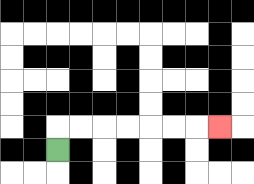{'start': '[2, 6]', 'end': '[9, 5]', 'path_directions': 'U,R,R,R,R,R,R,R', 'path_coordinates': '[[2, 6], [2, 5], [3, 5], [4, 5], [5, 5], [6, 5], [7, 5], [8, 5], [9, 5]]'}